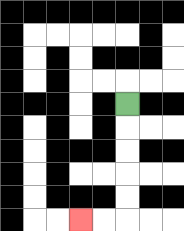{'start': '[5, 4]', 'end': '[3, 9]', 'path_directions': 'D,D,D,D,D,L,L', 'path_coordinates': '[[5, 4], [5, 5], [5, 6], [5, 7], [5, 8], [5, 9], [4, 9], [3, 9]]'}